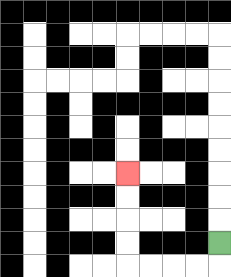{'start': '[9, 10]', 'end': '[5, 7]', 'path_directions': 'D,L,L,L,L,U,U,U,U', 'path_coordinates': '[[9, 10], [9, 11], [8, 11], [7, 11], [6, 11], [5, 11], [5, 10], [5, 9], [5, 8], [5, 7]]'}